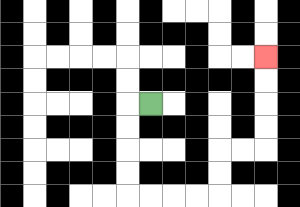{'start': '[6, 4]', 'end': '[11, 2]', 'path_directions': 'L,D,D,D,D,R,R,R,R,U,U,R,R,U,U,U,U', 'path_coordinates': '[[6, 4], [5, 4], [5, 5], [5, 6], [5, 7], [5, 8], [6, 8], [7, 8], [8, 8], [9, 8], [9, 7], [9, 6], [10, 6], [11, 6], [11, 5], [11, 4], [11, 3], [11, 2]]'}